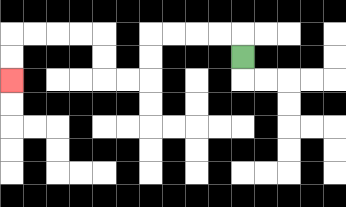{'start': '[10, 2]', 'end': '[0, 3]', 'path_directions': 'U,L,L,L,L,D,D,L,L,U,U,L,L,L,L,D,D', 'path_coordinates': '[[10, 2], [10, 1], [9, 1], [8, 1], [7, 1], [6, 1], [6, 2], [6, 3], [5, 3], [4, 3], [4, 2], [4, 1], [3, 1], [2, 1], [1, 1], [0, 1], [0, 2], [0, 3]]'}